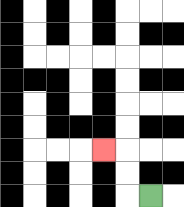{'start': '[6, 8]', 'end': '[4, 6]', 'path_directions': 'L,U,U,L', 'path_coordinates': '[[6, 8], [5, 8], [5, 7], [5, 6], [4, 6]]'}